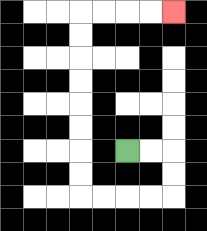{'start': '[5, 6]', 'end': '[7, 0]', 'path_directions': 'R,R,D,D,L,L,L,L,U,U,U,U,U,U,U,U,R,R,R,R', 'path_coordinates': '[[5, 6], [6, 6], [7, 6], [7, 7], [7, 8], [6, 8], [5, 8], [4, 8], [3, 8], [3, 7], [3, 6], [3, 5], [3, 4], [3, 3], [3, 2], [3, 1], [3, 0], [4, 0], [5, 0], [6, 0], [7, 0]]'}